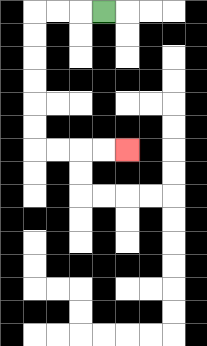{'start': '[4, 0]', 'end': '[5, 6]', 'path_directions': 'L,L,L,D,D,D,D,D,D,R,R,R,R', 'path_coordinates': '[[4, 0], [3, 0], [2, 0], [1, 0], [1, 1], [1, 2], [1, 3], [1, 4], [1, 5], [1, 6], [2, 6], [3, 6], [4, 6], [5, 6]]'}